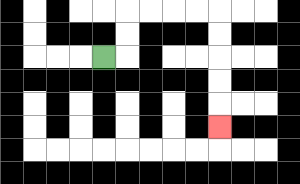{'start': '[4, 2]', 'end': '[9, 5]', 'path_directions': 'R,U,U,R,R,R,R,D,D,D,D,D', 'path_coordinates': '[[4, 2], [5, 2], [5, 1], [5, 0], [6, 0], [7, 0], [8, 0], [9, 0], [9, 1], [9, 2], [9, 3], [9, 4], [9, 5]]'}